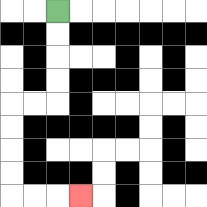{'start': '[2, 0]', 'end': '[3, 8]', 'path_directions': 'D,D,D,D,L,L,D,D,D,D,R,R,R', 'path_coordinates': '[[2, 0], [2, 1], [2, 2], [2, 3], [2, 4], [1, 4], [0, 4], [0, 5], [0, 6], [0, 7], [0, 8], [1, 8], [2, 8], [3, 8]]'}